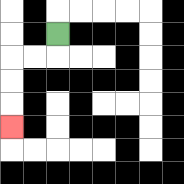{'start': '[2, 1]', 'end': '[0, 5]', 'path_directions': 'D,L,L,D,D,D', 'path_coordinates': '[[2, 1], [2, 2], [1, 2], [0, 2], [0, 3], [0, 4], [0, 5]]'}